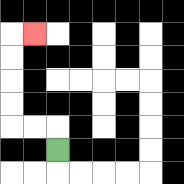{'start': '[2, 6]', 'end': '[1, 1]', 'path_directions': 'U,L,L,U,U,U,U,R', 'path_coordinates': '[[2, 6], [2, 5], [1, 5], [0, 5], [0, 4], [0, 3], [0, 2], [0, 1], [1, 1]]'}